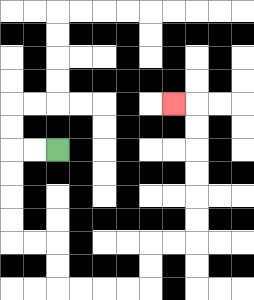{'start': '[2, 6]', 'end': '[7, 4]', 'path_directions': 'L,L,D,D,D,D,R,R,D,D,R,R,R,R,U,U,R,R,U,U,U,U,U,U,L', 'path_coordinates': '[[2, 6], [1, 6], [0, 6], [0, 7], [0, 8], [0, 9], [0, 10], [1, 10], [2, 10], [2, 11], [2, 12], [3, 12], [4, 12], [5, 12], [6, 12], [6, 11], [6, 10], [7, 10], [8, 10], [8, 9], [8, 8], [8, 7], [8, 6], [8, 5], [8, 4], [7, 4]]'}